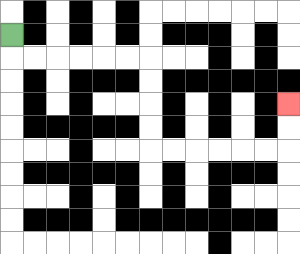{'start': '[0, 1]', 'end': '[12, 4]', 'path_directions': 'D,R,R,R,R,R,R,D,D,D,D,R,R,R,R,R,R,U,U', 'path_coordinates': '[[0, 1], [0, 2], [1, 2], [2, 2], [3, 2], [4, 2], [5, 2], [6, 2], [6, 3], [6, 4], [6, 5], [6, 6], [7, 6], [8, 6], [9, 6], [10, 6], [11, 6], [12, 6], [12, 5], [12, 4]]'}